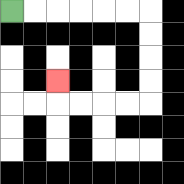{'start': '[0, 0]', 'end': '[2, 3]', 'path_directions': 'R,R,R,R,R,R,D,D,D,D,L,L,L,L,U', 'path_coordinates': '[[0, 0], [1, 0], [2, 0], [3, 0], [4, 0], [5, 0], [6, 0], [6, 1], [6, 2], [6, 3], [6, 4], [5, 4], [4, 4], [3, 4], [2, 4], [2, 3]]'}